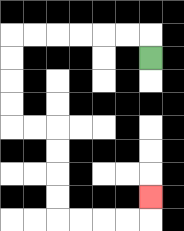{'start': '[6, 2]', 'end': '[6, 8]', 'path_directions': 'U,L,L,L,L,L,L,D,D,D,D,R,R,D,D,D,D,R,R,R,R,U', 'path_coordinates': '[[6, 2], [6, 1], [5, 1], [4, 1], [3, 1], [2, 1], [1, 1], [0, 1], [0, 2], [0, 3], [0, 4], [0, 5], [1, 5], [2, 5], [2, 6], [2, 7], [2, 8], [2, 9], [3, 9], [4, 9], [5, 9], [6, 9], [6, 8]]'}